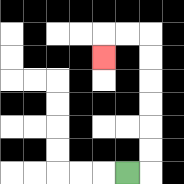{'start': '[5, 7]', 'end': '[4, 2]', 'path_directions': 'R,U,U,U,U,U,U,L,L,D', 'path_coordinates': '[[5, 7], [6, 7], [6, 6], [6, 5], [6, 4], [6, 3], [6, 2], [6, 1], [5, 1], [4, 1], [4, 2]]'}